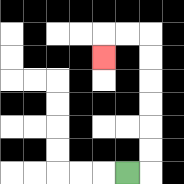{'start': '[5, 7]', 'end': '[4, 2]', 'path_directions': 'R,U,U,U,U,U,U,L,L,D', 'path_coordinates': '[[5, 7], [6, 7], [6, 6], [6, 5], [6, 4], [6, 3], [6, 2], [6, 1], [5, 1], [4, 1], [4, 2]]'}